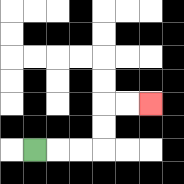{'start': '[1, 6]', 'end': '[6, 4]', 'path_directions': 'R,R,R,U,U,R,R', 'path_coordinates': '[[1, 6], [2, 6], [3, 6], [4, 6], [4, 5], [4, 4], [5, 4], [6, 4]]'}